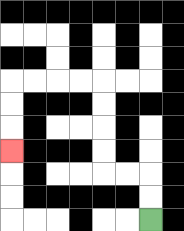{'start': '[6, 9]', 'end': '[0, 6]', 'path_directions': 'U,U,L,L,U,U,U,U,L,L,L,L,D,D,D', 'path_coordinates': '[[6, 9], [6, 8], [6, 7], [5, 7], [4, 7], [4, 6], [4, 5], [4, 4], [4, 3], [3, 3], [2, 3], [1, 3], [0, 3], [0, 4], [0, 5], [0, 6]]'}